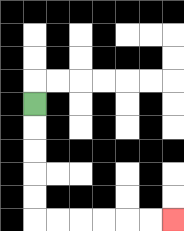{'start': '[1, 4]', 'end': '[7, 9]', 'path_directions': 'D,D,D,D,D,R,R,R,R,R,R', 'path_coordinates': '[[1, 4], [1, 5], [1, 6], [1, 7], [1, 8], [1, 9], [2, 9], [3, 9], [4, 9], [5, 9], [6, 9], [7, 9]]'}